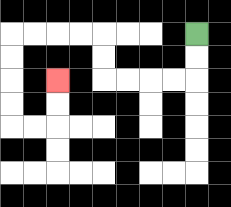{'start': '[8, 1]', 'end': '[2, 3]', 'path_directions': 'D,D,L,L,L,L,U,U,L,L,L,L,D,D,D,D,R,R,U,U', 'path_coordinates': '[[8, 1], [8, 2], [8, 3], [7, 3], [6, 3], [5, 3], [4, 3], [4, 2], [4, 1], [3, 1], [2, 1], [1, 1], [0, 1], [0, 2], [0, 3], [0, 4], [0, 5], [1, 5], [2, 5], [2, 4], [2, 3]]'}